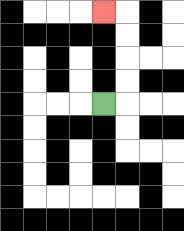{'start': '[4, 4]', 'end': '[4, 0]', 'path_directions': 'R,U,U,U,U,L', 'path_coordinates': '[[4, 4], [5, 4], [5, 3], [5, 2], [5, 1], [5, 0], [4, 0]]'}